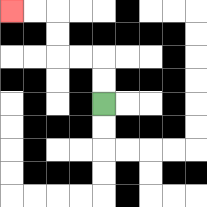{'start': '[4, 4]', 'end': '[0, 0]', 'path_directions': 'U,U,L,L,U,U,L,L', 'path_coordinates': '[[4, 4], [4, 3], [4, 2], [3, 2], [2, 2], [2, 1], [2, 0], [1, 0], [0, 0]]'}